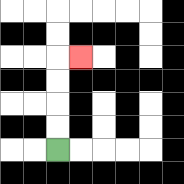{'start': '[2, 6]', 'end': '[3, 2]', 'path_directions': 'U,U,U,U,R', 'path_coordinates': '[[2, 6], [2, 5], [2, 4], [2, 3], [2, 2], [3, 2]]'}